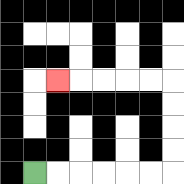{'start': '[1, 7]', 'end': '[2, 3]', 'path_directions': 'R,R,R,R,R,R,U,U,U,U,L,L,L,L,L', 'path_coordinates': '[[1, 7], [2, 7], [3, 7], [4, 7], [5, 7], [6, 7], [7, 7], [7, 6], [7, 5], [7, 4], [7, 3], [6, 3], [5, 3], [4, 3], [3, 3], [2, 3]]'}